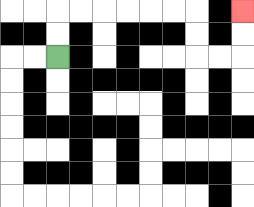{'start': '[2, 2]', 'end': '[10, 0]', 'path_directions': 'U,U,R,R,R,R,R,R,D,D,R,R,U,U', 'path_coordinates': '[[2, 2], [2, 1], [2, 0], [3, 0], [4, 0], [5, 0], [6, 0], [7, 0], [8, 0], [8, 1], [8, 2], [9, 2], [10, 2], [10, 1], [10, 0]]'}